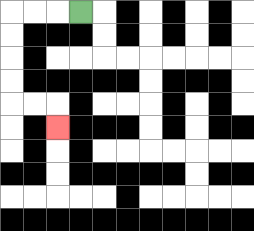{'start': '[3, 0]', 'end': '[2, 5]', 'path_directions': 'L,L,L,D,D,D,D,R,R,D', 'path_coordinates': '[[3, 0], [2, 0], [1, 0], [0, 0], [0, 1], [0, 2], [0, 3], [0, 4], [1, 4], [2, 4], [2, 5]]'}